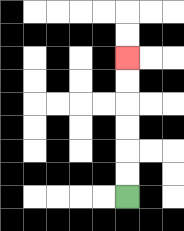{'start': '[5, 8]', 'end': '[5, 2]', 'path_directions': 'U,U,U,U,U,U', 'path_coordinates': '[[5, 8], [5, 7], [5, 6], [5, 5], [5, 4], [5, 3], [5, 2]]'}